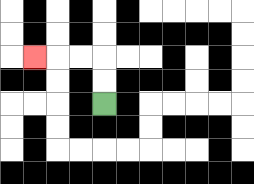{'start': '[4, 4]', 'end': '[1, 2]', 'path_directions': 'U,U,L,L,L', 'path_coordinates': '[[4, 4], [4, 3], [4, 2], [3, 2], [2, 2], [1, 2]]'}